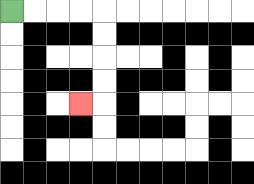{'start': '[0, 0]', 'end': '[3, 4]', 'path_directions': 'R,R,R,R,D,D,D,D,L', 'path_coordinates': '[[0, 0], [1, 0], [2, 0], [3, 0], [4, 0], [4, 1], [4, 2], [4, 3], [4, 4], [3, 4]]'}